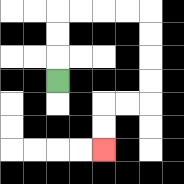{'start': '[2, 3]', 'end': '[4, 6]', 'path_directions': 'U,U,U,R,R,R,R,D,D,D,D,L,L,D,D', 'path_coordinates': '[[2, 3], [2, 2], [2, 1], [2, 0], [3, 0], [4, 0], [5, 0], [6, 0], [6, 1], [6, 2], [6, 3], [6, 4], [5, 4], [4, 4], [4, 5], [4, 6]]'}